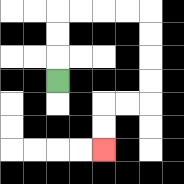{'start': '[2, 3]', 'end': '[4, 6]', 'path_directions': 'U,U,U,R,R,R,R,D,D,D,D,L,L,D,D', 'path_coordinates': '[[2, 3], [2, 2], [2, 1], [2, 0], [3, 0], [4, 0], [5, 0], [6, 0], [6, 1], [6, 2], [6, 3], [6, 4], [5, 4], [4, 4], [4, 5], [4, 6]]'}